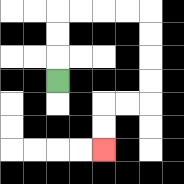{'start': '[2, 3]', 'end': '[4, 6]', 'path_directions': 'U,U,U,R,R,R,R,D,D,D,D,L,L,D,D', 'path_coordinates': '[[2, 3], [2, 2], [2, 1], [2, 0], [3, 0], [4, 0], [5, 0], [6, 0], [6, 1], [6, 2], [6, 3], [6, 4], [5, 4], [4, 4], [4, 5], [4, 6]]'}